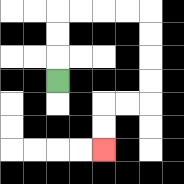{'start': '[2, 3]', 'end': '[4, 6]', 'path_directions': 'U,U,U,R,R,R,R,D,D,D,D,L,L,D,D', 'path_coordinates': '[[2, 3], [2, 2], [2, 1], [2, 0], [3, 0], [4, 0], [5, 0], [6, 0], [6, 1], [6, 2], [6, 3], [6, 4], [5, 4], [4, 4], [4, 5], [4, 6]]'}